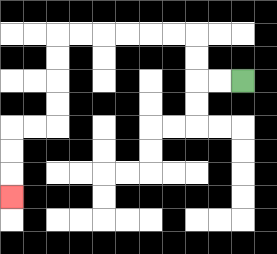{'start': '[10, 3]', 'end': '[0, 8]', 'path_directions': 'L,L,U,U,L,L,L,L,L,L,D,D,D,D,L,L,D,D,D', 'path_coordinates': '[[10, 3], [9, 3], [8, 3], [8, 2], [8, 1], [7, 1], [6, 1], [5, 1], [4, 1], [3, 1], [2, 1], [2, 2], [2, 3], [2, 4], [2, 5], [1, 5], [0, 5], [0, 6], [0, 7], [0, 8]]'}